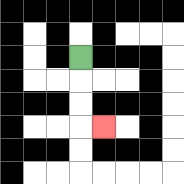{'start': '[3, 2]', 'end': '[4, 5]', 'path_directions': 'D,D,D,R', 'path_coordinates': '[[3, 2], [3, 3], [3, 4], [3, 5], [4, 5]]'}